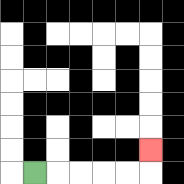{'start': '[1, 7]', 'end': '[6, 6]', 'path_directions': 'R,R,R,R,R,U', 'path_coordinates': '[[1, 7], [2, 7], [3, 7], [4, 7], [5, 7], [6, 7], [6, 6]]'}